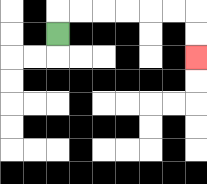{'start': '[2, 1]', 'end': '[8, 2]', 'path_directions': 'U,R,R,R,R,R,R,D,D', 'path_coordinates': '[[2, 1], [2, 0], [3, 0], [4, 0], [5, 0], [6, 0], [7, 0], [8, 0], [8, 1], [8, 2]]'}